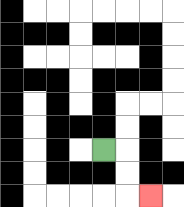{'start': '[4, 6]', 'end': '[6, 8]', 'path_directions': 'R,D,D,R', 'path_coordinates': '[[4, 6], [5, 6], [5, 7], [5, 8], [6, 8]]'}